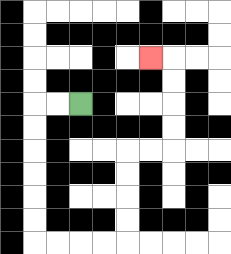{'start': '[3, 4]', 'end': '[6, 2]', 'path_directions': 'L,L,D,D,D,D,D,D,R,R,R,R,U,U,U,U,R,R,U,U,U,U,L', 'path_coordinates': '[[3, 4], [2, 4], [1, 4], [1, 5], [1, 6], [1, 7], [1, 8], [1, 9], [1, 10], [2, 10], [3, 10], [4, 10], [5, 10], [5, 9], [5, 8], [5, 7], [5, 6], [6, 6], [7, 6], [7, 5], [7, 4], [7, 3], [7, 2], [6, 2]]'}